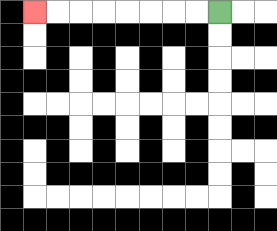{'start': '[9, 0]', 'end': '[1, 0]', 'path_directions': 'L,L,L,L,L,L,L,L', 'path_coordinates': '[[9, 0], [8, 0], [7, 0], [6, 0], [5, 0], [4, 0], [3, 0], [2, 0], [1, 0]]'}